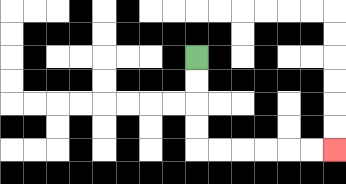{'start': '[8, 2]', 'end': '[14, 6]', 'path_directions': 'D,D,D,D,R,R,R,R,R,R', 'path_coordinates': '[[8, 2], [8, 3], [8, 4], [8, 5], [8, 6], [9, 6], [10, 6], [11, 6], [12, 6], [13, 6], [14, 6]]'}